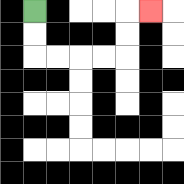{'start': '[1, 0]', 'end': '[6, 0]', 'path_directions': 'D,D,R,R,R,R,U,U,R', 'path_coordinates': '[[1, 0], [1, 1], [1, 2], [2, 2], [3, 2], [4, 2], [5, 2], [5, 1], [5, 0], [6, 0]]'}